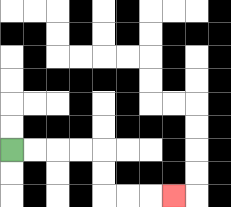{'start': '[0, 6]', 'end': '[7, 8]', 'path_directions': 'R,R,R,R,D,D,R,R,R', 'path_coordinates': '[[0, 6], [1, 6], [2, 6], [3, 6], [4, 6], [4, 7], [4, 8], [5, 8], [6, 8], [7, 8]]'}